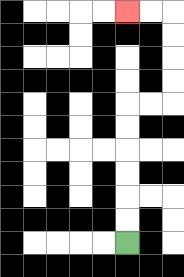{'start': '[5, 10]', 'end': '[5, 0]', 'path_directions': 'U,U,U,U,U,U,R,R,U,U,U,U,L,L', 'path_coordinates': '[[5, 10], [5, 9], [5, 8], [5, 7], [5, 6], [5, 5], [5, 4], [6, 4], [7, 4], [7, 3], [7, 2], [7, 1], [7, 0], [6, 0], [5, 0]]'}